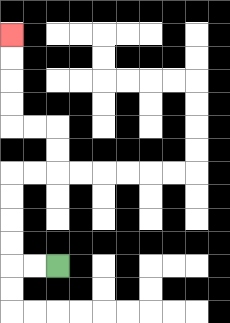{'start': '[2, 11]', 'end': '[0, 1]', 'path_directions': 'L,L,U,U,U,U,R,R,U,U,L,L,U,U,U,U', 'path_coordinates': '[[2, 11], [1, 11], [0, 11], [0, 10], [0, 9], [0, 8], [0, 7], [1, 7], [2, 7], [2, 6], [2, 5], [1, 5], [0, 5], [0, 4], [0, 3], [0, 2], [0, 1]]'}